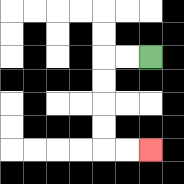{'start': '[6, 2]', 'end': '[6, 6]', 'path_directions': 'L,L,D,D,D,D,R,R', 'path_coordinates': '[[6, 2], [5, 2], [4, 2], [4, 3], [4, 4], [4, 5], [4, 6], [5, 6], [6, 6]]'}